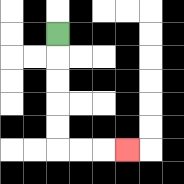{'start': '[2, 1]', 'end': '[5, 6]', 'path_directions': 'D,D,D,D,D,R,R,R', 'path_coordinates': '[[2, 1], [2, 2], [2, 3], [2, 4], [2, 5], [2, 6], [3, 6], [4, 6], [5, 6]]'}